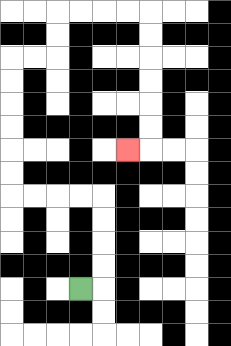{'start': '[3, 12]', 'end': '[5, 6]', 'path_directions': 'R,U,U,U,U,L,L,L,L,U,U,U,U,U,U,R,R,U,U,R,R,R,R,D,D,D,D,D,D,L', 'path_coordinates': '[[3, 12], [4, 12], [4, 11], [4, 10], [4, 9], [4, 8], [3, 8], [2, 8], [1, 8], [0, 8], [0, 7], [0, 6], [0, 5], [0, 4], [0, 3], [0, 2], [1, 2], [2, 2], [2, 1], [2, 0], [3, 0], [4, 0], [5, 0], [6, 0], [6, 1], [6, 2], [6, 3], [6, 4], [6, 5], [6, 6], [5, 6]]'}